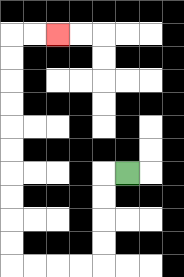{'start': '[5, 7]', 'end': '[2, 1]', 'path_directions': 'L,D,D,D,D,L,L,L,L,U,U,U,U,U,U,U,U,U,U,R,R', 'path_coordinates': '[[5, 7], [4, 7], [4, 8], [4, 9], [4, 10], [4, 11], [3, 11], [2, 11], [1, 11], [0, 11], [0, 10], [0, 9], [0, 8], [0, 7], [0, 6], [0, 5], [0, 4], [0, 3], [0, 2], [0, 1], [1, 1], [2, 1]]'}